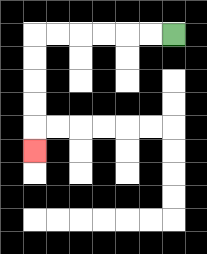{'start': '[7, 1]', 'end': '[1, 6]', 'path_directions': 'L,L,L,L,L,L,D,D,D,D,D', 'path_coordinates': '[[7, 1], [6, 1], [5, 1], [4, 1], [3, 1], [2, 1], [1, 1], [1, 2], [1, 3], [1, 4], [1, 5], [1, 6]]'}